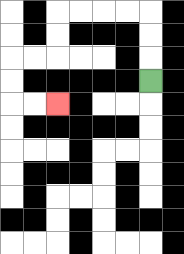{'start': '[6, 3]', 'end': '[2, 4]', 'path_directions': 'U,U,U,L,L,L,L,D,D,L,L,D,D,R,R', 'path_coordinates': '[[6, 3], [6, 2], [6, 1], [6, 0], [5, 0], [4, 0], [3, 0], [2, 0], [2, 1], [2, 2], [1, 2], [0, 2], [0, 3], [0, 4], [1, 4], [2, 4]]'}